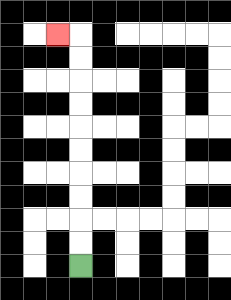{'start': '[3, 11]', 'end': '[2, 1]', 'path_directions': 'U,U,U,U,U,U,U,U,U,U,L', 'path_coordinates': '[[3, 11], [3, 10], [3, 9], [3, 8], [3, 7], [3, 6], [3, 5], [3, 4], [3, 3], [3, 2], [3, 1], [2, 1]]'}